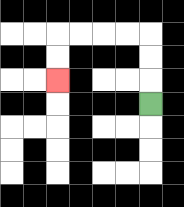{'start': '[6, 4]', 'end': '[2, 3]', 'path_directions': 'U,U,U,L,L,L,L,D,D', 'path_coordinates': '[[6, 4], [6, 3], [6, 2], [6, 1], [5, 1], [4, 1], [3, 1], [2, 1], [2, 2], [2, 3]]'}